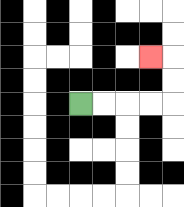{'start': '[3, 4]', 'end': '[6, 2]', 'path_directions': 'R,R,R,R,U,U,L', 'path_coordinates': '[[3, 4], [4, 4], [5, 4], [6, 4], [7, 4], [7, 3], [7, 2], [6, 2]]'}